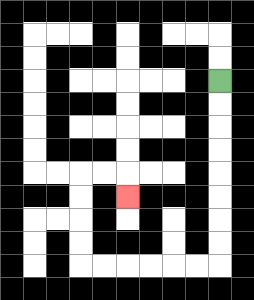{'start': '[9, 3]', 'end': '[5, 8]', 'path_directions': 'D,D,D,D,D,D,D,D,L,L,L,L,L,L,U,U,U,U,R,R,D', 'path_coordinates': '[[9, 3], [9, 4], [9, 5], [9, 6], [9, 7], [9, 8], [9, 9], [9, 10], [9, 11], [8, 11], [7, 11], [6, 11], [5, 11], [4, 11], [3, 11], [3, 10], [3, 9], [3, 8], [3, 7], [4, 7], [5, 7], [5, 8]]'}